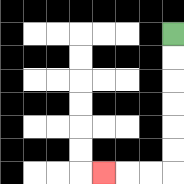{'start': '[7, 1]', 'end': '[4, 7]', 'path_directions': 'D,D,D,D,D,D,L,L,L', 'path_coordinates': '[[7, 1], [7, 2], [7, 3], [7, 4], [7, 5], [7, 6], [7, 7], [6, 7], [5, 7], [4, 7]]'}